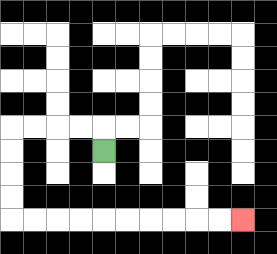{'start': '[4, 6]', 'end': '[10, 9]', 'path_directions': 'U,L,L,L,L,D,D,D,D,R,R,R,R,R,R,R,R,R,R', 'path_coordinates': '[[4, 6], [4, 5], [3, 5], [2, 5], [1, 5], [0, 5], [0, 6], [0, 7], [0, 8], [0, 9], [1, 9], [2, 9], [3, 9], [4, 9], [5, 9], [6, 9], [7, 9], [8, 9], [9, 9], [10, 9]]'}